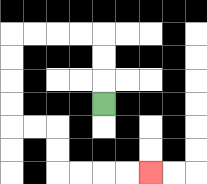{'start': '[4, 4]', 'end': '[6, 7]', 'path_directions': 'U,U,U,L,L,L,L,D,D,D,D,R,R,D,D,R,R,R,R', 'path_coordinates': '[[4, 4], [4, 3], [4, 2], [4, 1], [3, 1], [2, 1], [1, 1], [0, 1], [0, 2], [0, 3], [0, 4], [0, 5], [1, 5], [2, 5], [2, 6], [2, 7], [3, 7], [4, 7], [5, 7], [6, 7]]'}